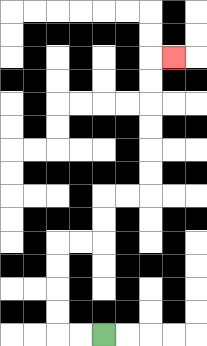{'start': '[4, 14]', 'end': '[7, 2]', 'path_directions': 'L,L,U,U,U,U,R,R,U,U,R,R,U,U,U,U,U,U,R', 'path_coordinates': '[[4, 14], [3, 14], [2, 14], [2, 13], [2, 12], [2, 11], [2, 10], [3, 10], [4, 10], [4, 9], [4, 8], [5, 8], [6, 8], [6, 7], [6, 6], [6, 5], [6, 4], [6, 3], [6, 2], [7, 2]]'}